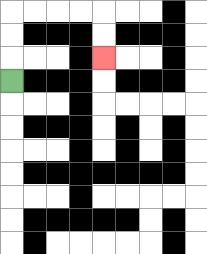{'start': '[0, 3]', 'end': '[4, 2]', 'path_directions': 'U,U,U,R,R,R,R,D,D', 'path_coordinates': '[[0, 3], [0, 2], [0, 1], [0, 0], [1, 0], [2, 0], [3, 0], [4, 0], [4, 1], [4, 2]]'}